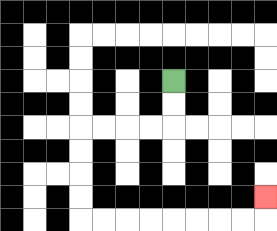{'start': '[7, 3]', 'end': '[11, 8]', 'path_directions': 'D,D,L,L,L,L,D,D,D,D,R,R,R,R,R,R,R,R,U', 'path_coordinates': '[[7, 3], [7, 4], [7, 5], [6, 5], [5, 5], [4, 5], [3, 5], [3, 6], [3, 7], [3, 8], [3, 9], [4, 9], [5, 9], [6, 9], [7, 9], [8, 9], [9, 9], [10, 9], [11, 9], [11, 8]]'}